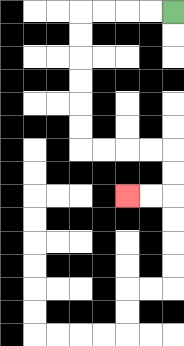{'start': '[7, 0]', 'end': '[5, 8]', 'path_directions': 'L,L,L,L,D,D,D,D,D,D,R,R,R,R,D,D,L,L', 'path_coordinates': '[[7, 0], [6, 0], [5, 0], [4, 0], [3, 0], [3, 1], [3, 2], [3, 3], [3, 4], [3, 5], [3, 6], [4, 6], [5, 6], [6, 6], [7, 6], [7, 7], [7, 8], [6, 8], [5, 8]]'}